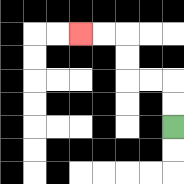{'start': '[7, 5]', 'end': '[3, 1]', 'path_directions': 'U,U,L,L,U,U,L,L', 'path_coordinates': '[[7, 5], [7, 4], [7, 3], [6, 3], [5, 3], [5, 2], [5, 1], [4, 1], [3, 1]]'}